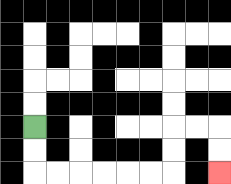{'start': '[1, 5]', 'end': '[9, 7]', 'path_directions': 'D,D,R,R,R,R,R,R,U,U,R,R,D,D', 'path_coordinates': '[[1, 5], [1, 6], [1, 7], [2, 7], [3, 7], [4, 7], [5, 7], [6, 7], [7, 7], [7, 6], [7, 5], [8, 5], [9, 5], [9, 6], [9, 7]]'}